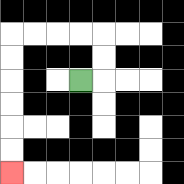{'start': '[3, 3]', 'end': '[0, 7]', 'path_directions': 'R,U,U,L,L,L,L,D,D,D,D,D,D', 'path_coordinates': '[[3, 3], [4, 3], [4, 2], [4, 1], [3, 1], [2, 1], [1, 1], [0, 1], [0, 2], [0, 3], [0, 4], [0, 5], [0, 6], [0, 7]]'}